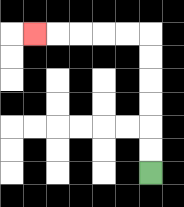{'start': '[6, 7]', 'end': '[1, 1]', 'path_directions': 'U,U,U,U,U,U,L,L,L,L,L', 'path_coordinates': '[[6, 7], [6, 6], [6, 5], [6, 4], [6, 3], [6, 2], [6, 1], [5, 1], [4, 1], [3, 1], [2, 1], [1, 1]]'}